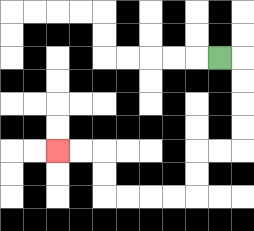{'start': '[9, 2]', 'end': '[2, 6]', 'path_directions': 'R,D,D,D,D,L,L,D,D,L,L,L,L,U,U,L,L', 'path_coordinates': '[[9, 2], [10, 2], [10, 3], [10, 4], [10, 5], [10, 6], [9, 6], [8, 6], [8, 7], [8, 8], [7, 8], [6, 8], [5, 8], [4, 8], [4, 7], [4, 6], [3, 6], [2, 6]]'}